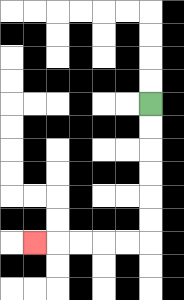{'start': '[6, 4]', 'end': '[1, 10]', 'path_directions': 'D,D,D,D,D,D,L,L,L,L,L', 'path_coordinates': '[[6, 4], [6, 5], [6, 6], [6, 7], [6, 8], [6, 9], [6, 10], [5, 10], [4, 10], [3, 10], [2, 10], [1, 10]]'}